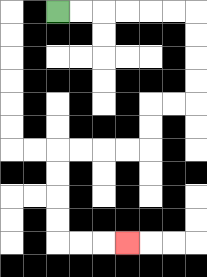{'start': '[2, 0]', 'end': '[5, 10]', 'path_directions': 'R,R,R,R,R,R,D,D,D,D,L,L,D,D,L,L,L,L,D,D,D,D,R,R,R', 'path_coordinates': '[[2, 0], [3, 0], [4, 0], [5, 0], [6, 0], [7, 0], [8, 0], [8, 1], [8, 2], [8, 3], [8, 4], [7, 4], [6, 4], [6, 5], [6, 6], [5, 6], [4, 6], [3, 6], [2, 6], [2, 7], [2, 8], [2, 9], [2, 10], [3, 10], [4, 10], [5, 10]]'}